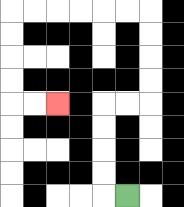{'start': '[5, 8]', 'end': '[2, 4]', 'path_directions': 'L,U,U,U,U,R,R,U,U,U,U,L,L,L,L,L,L,D,D,D,D,R,R', 'path_coordinates': '[[5, 8], [4, 8], [4, 7], [4, 6], [4, 5], [4, 4], [5, 4], [6, 4], [6, 3], [6, 2], [6, 1], [6, 0], [5, 0], [4, 0], [3, 0], [2, 0], [1, 0], [0, 0], [0, 1], [0, 2], [0, 3], [0, 4], [1, 4], [2, 4]]'}